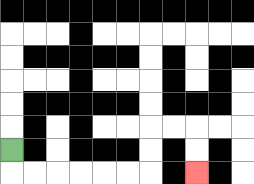{'start': '[0, 6]', 'end': '[8, 7]', 'path_directions': 'D,R,R,R,R,R,R,U,U,R,R,D,D', 'path_coordinates': '[[0, 6], [0, 7], [1, 7], [2, 7], [3, 7], [4, 7], [5, 7], [6, 7], [6, 6], [6, 5], [7, 5], [8, 5], [8, 6], [8, 7]]'}